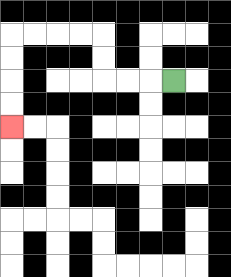{'start': '[7, 3]', 'end': '[0, 5]', 'path_directions': 'L,L,L,U,U,L,L,L,L,D,D,D,D', 'path_coordinates': '[[7, 3], [6, 3], [5, 3], [4, 3], [4, 2], [4, 1], [3, 1], [2, 1], [1, 1], [0, 1], [0, 2], [0, 3], [0, 4], [0, 5]]'}